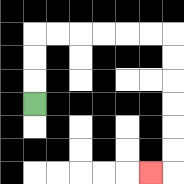{'start': '[1, 4]', 'end': '[6, 7]', 'path_directions': 'U,U,U,R,R,R,R,R,R,D,D,D,D,D,D,L', 'path_coordinates': '[[1, 4], [1, 3], [1, 2], [1, 1], [2, 1], [3, 1], [4, 1], [5, 1], [6, 1], [7, 1], [7, 2], [7, 3], [7, 4], [7, 5], [7, 6], [7, 7], [6, 7]]'}